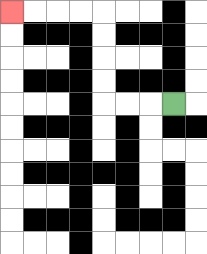{'start': '[7, 4]', 'end': '[0, 0]', 'path_directions': 'L,L,L,U,U,U,U,L,L,L,L', 'path_coordinates': '[[7, 4], [6, 4], [5, 4], [4, 4], [4, 3], [4, 2], [4, 1], [4, 0], [3, 0], [2, 0], [1, 0], [0, 0]]'}